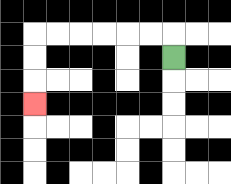{'start': '[7, 2]', 'end': '[1, 4]', 'path_directions': 'U,L,L,L,L,L,L,D,D,D', 'path_coordinates': '[[7, 2], [7, 1], [6, 1], [5, 1], [4, 1], [3, 1], [2, 1], [1, 1], [1, 2], [1, 3], [1, 4]]'}